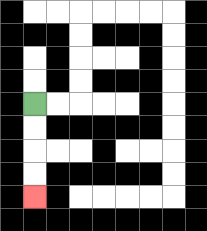{'start': '[1, 4]', 'end': '[1, 8]', 'path_directions': 'D,D,D,D', 'path_coordinates': '[[1, 4], [1, 5], [1, 6], [1, 7], [1, 8]]'}